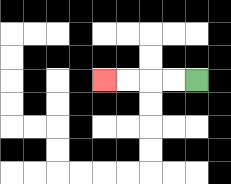{'start': '[8, 3]', 'end': '[4, 3]', 'path_directions': 'L,L,L,L', 'path_coordinates': '[[8, 3], [7, 3], [6, 3], [5, 3], [4, 3]]'}